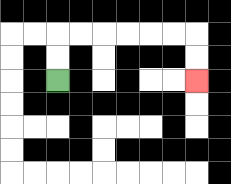{'start': '[2, 3]', 'end': '[8, 3]', 'path_directions': 'U,U,R,R,R,R,R,R,D,D', 'path_coordinates': '[[2, 3], [2, 2], [2, 1], [3, 1], [4, 1], [5, 1], [6, 1], [7, 1], [8, 1], [8, 2], [8, 3]]'}